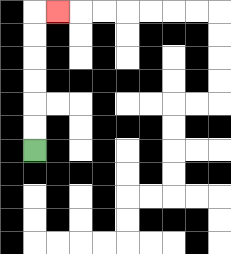{'start': '[1, 6]', 'end': '[2, 0]', 'path_directions': 'U,U,U,U,U,U,R', 'path_coordinates': '[[1, 6], [1, 5], [1, 4], [1, 3], [1, 2], [1, 1], [1, 0], [2, 0]]'}